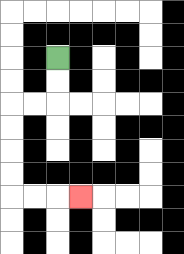{'start': '[2, 2]', 'end': '[3, 8]', 'path_directions': 'D,D,L,L,D,D,D,D,R,R,R', 'path_coordinates': '[[2, 2], [2, 3], [2, 4], [1, 4], [0, 4], [0, 5], [0, 6], [0, 7], [0, 8], [1, 8], [2, 8], [3, 8]]'}